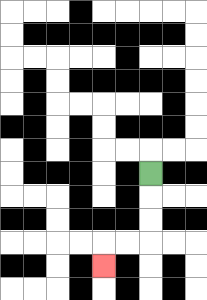{'start': '[6, 7]', 'end': '[4, 11]', 'path_directions': 'D,D,D,L,L,D', 'path_coordinates': '[[6, 7], [6, 8], [6, 9], [6, 10], [5, 10], [4, 10], [4, 11]]'}